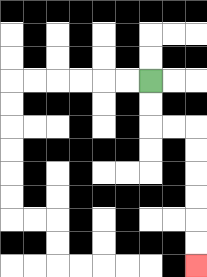{'start': '[6, 3]', 'end': '[8, 11]', 'path_directions': 'D,D,R,R,D,D,D,D,D,D', 'path_coordinates': '[[6, 3], [6, 4], [6, 5], [7, 5], [8, 5], [8, 6], [8, 7], [8, 8], [8, 9], [8, 10], [8, 11]]'}